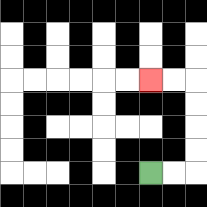{'start': '[6, 7]', 'end': '[6, 3]', 'path_directions': 'R,R,U,U,U,U,L,L', 'path_coordinates': '[[6, 7], [7, 7], [8, 7], [8, 6], [8, 5], [8, 4], [8, 3], [7, 3], [6, 3]]'}